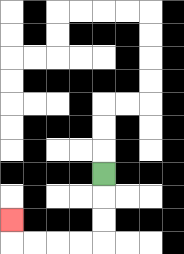{'start': '[4, 7]', 'end': '[0, 9]', 'path_directions': 'D,D,D,L,L,L,L,U', 'path_coordinates': '[[4, 7], [4, 8], [4, 9], [4, 10], [3, 10], [2, 10], [1, 10], [0, 10], [0, 9]]'}